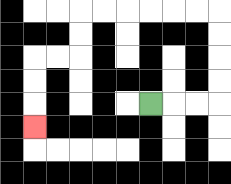{'start': '[6, 4]', 'end': '[1, 5]', 'path_directions': 'R,R,R,U,U,U,U,L,L,L,L,L,L,D,D,L,L,D,D,D', 'path_coordinates': '[[6, 4], [7, 4], [8, 4], [9, 4], [9, 3], [9, 2], [9, 1], [9, 0], [8, 0], [7, 0], [6, 0], [5, 0], [4, 0], [3, 0], [3, 1], [3, 2], [2, 2], [1, 2], [1, 3], [1, 4], [1, 5]]'}